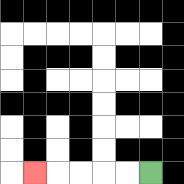{'start': '[6, 7]', 'end': '[1, 7]', 'path_directions': 'L,L,L,L,L', 'path_coordinates': '[[6, 7], [5, 7], [4, 7], [3, 7], [2, 7], [1, 7]]'}